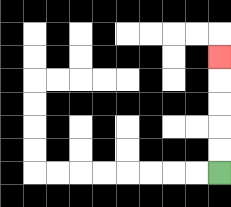{'start': '[9, 7]', 'end': '[9, 2]', 'path_directions': 'U,U,U,U,U', 'path_coordinates': '[[9, 7], [9, 6], [9, 5], [9, 4], [9, 3], [9, 2]]'}